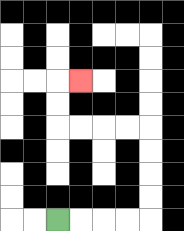{'start': '[2, 9]', 'end': '[3, 3]', 'path_directions': 'R,R,R,R,U,U,U,U,L,L,L,L,U,U,R', 'path_coordinates': '[[2, 9], [3, 9], [4, 9], [5, 9], [6, 9], [6, 8], [6, 7], [6, 6], [6, 5], [5, 5], [4, 5], [3, 5], [2, 5], [2, 4], [2, 3], [3, 3]]'}